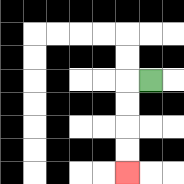{'start': '[6, 3]', 'end': '[5, 7]', 'path_directions': 'L,D,D,D,D', 'path_coordinates': '[[6, 3], [5, 3], [5, 4], [5, 5], [5, 6], [5, 7]]'}